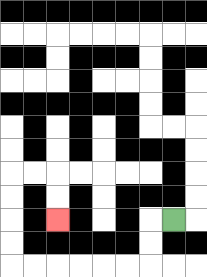{'start': '[7, 9]', 'end': '[2, 9]', 'path_directions': 'L,D,D,L,L,L,L,L,L,U,U,U,U,R,R,D,D', 'path_coordinates': '[[7, 9], [6, 9], [6, 10], [6, 11], [5, 11], [4, 11], [3, 11], [2, 11], [1, 11], [0, 11], [0, 10], [0, 9], [0, 8], [0, 7], [1, 7], [2, 7], [2, 8], [2, 9]]'}